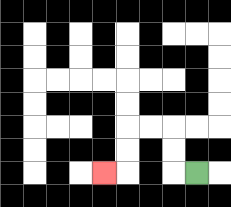{'start': '[8, 7]', 'end': '[4, 7]', 'path_directions': 'L,U,U,L,L,D,D,L', 'path_coordinates': '[[8, 7], [7, 7], [7, 6], [7, 5], [6, 5], [5, 5], [5, 6], [5, 7], [4, 7]]'}